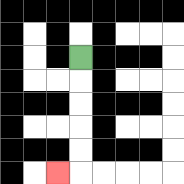{'start': '[3, 2]', 'end': '[2, 7]', 'path_directions': 'D,D,D,D,D,L', 'path_coordinates': '[[3, 2], [3, 3], [3, 4], [3, 5], [3, 6], [3, 7], [2, 7]]'}